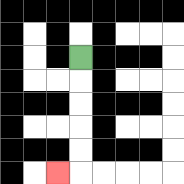{'start': '[3, 2]', 'end': '[2, 7]', 'path_directions': 'D,D,D,D,D,L', 'path_coordinates': '[[3, 2], [3, 3], [3, 4], [3, 5], [3, 6], [3, 7], [2, 7]]'}